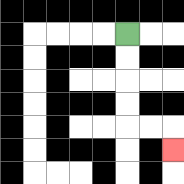{'start': '[5, 1]', 'end': '[7, 6]', 'path_directions': 'D,D,D,D,R,R,D', 'path_coordinates': '[[5, 1], [5, 2], [5, 3], [5, 4], [5, 5], [6, 5], [7, 5], [7, 6]]'}